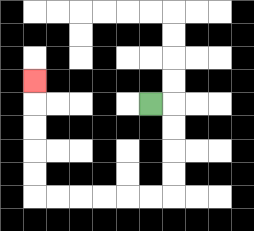{'start': '[6, 4]', 'end': '[1, 3]', 'path_directions': 'R,D,D,D,D,L,L,L,L,L,L,U,U,U,U,U', 'path_coordinates': '[[6, 4], [7, 4], [7, 5], [7, 6], [7, 7], [7, 8], [6, 8], [5, 8], [4, 8], [3, 8], [2, 8], [1, 8], [1, 7], [1, 6], [1, 5], [1, 4], [1, 3]]'}